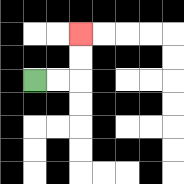{'start': '[1, 3]', 'end': '[3, 1]', 'path_directions': 'R,R,U,U', 'path_coordinates': '[[1, 3], [2, 3], [3, 3], [3, 2], [3, 1]]'}